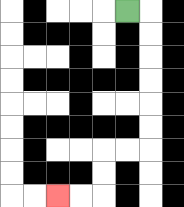{'start': '[5, 0]', 'end': '[2, 8]', 'path_directions': 'R,D,D,D,D,D,D,L,L,D,D,L,L', 'path_coordinates': '[[5, 0], [6, 0], [6, 1], [6, 2], [6, 3], [6, 4], [6, 5], [6, 6], [5, 6], [4, 6], [4, 7], [4, 8], [3, 8], [2, 8]]'}